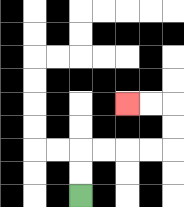{'start': '[3, 8]', 'end': '[5, 4]', 'path_directions': 'U,U,R,R,R,R,U,U,L,L', 'path_coordinates': '[[3, 8], [3, 7], [3, 6], [4, 6], [5, 6], [6, 6], [7, 6], [7, 5], [7, 4], [6, 4], [5, 4]]'}